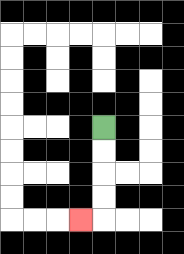{'start': '[4, 5]', 'end': '[3, 9]', 'path_directions': 'D,D,D,D,L', 'path_coordinates': '[[4, 5], [4, 6], [4, 7], [4, 8], [4, 9], [3, 9]]'}